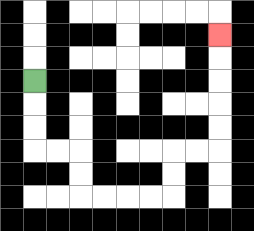{'start': '[1, 3]', 'end': '[9, 1]', 'path_directions': 'D,D,D,R,R,D,D,R,R,R,R,U,U,R,R,U,U,U,U,U', 'path_coordinates': '[[1, 3], [1, 4], [1, 5], [1, 6], [2, 6], [3, 6], [3, 7], [3, 8], [4, 8], [5, 8], [6, 8], [7, 8], [7, 7], [7, 6], [8, 6], [9, 6], [9, 5], [9, 4], [9, 3], [9, 2], [9, 1]]'}